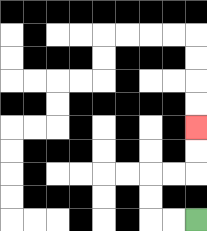{'start': '[8, 9]', 'end': '[8, 5]', 'path_directions': 'L,L,U,U,R,R,U,U', 'path_coordinates': '[[8, 9], [7, 9], [6, 9], [6, 8], [6, 7], [7, 7], [8, 7], [8, 6], [8, 5]]'}